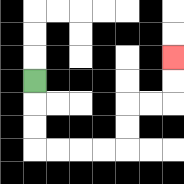{'start': '[1, 3]', 'end': '[7, 2]', 'path_directions': 'D,D,D,R,R,R,R,U,U,R,R,U,U', 'path_coordinates': '[[1, 3], [1, 4], [1, 5], [1, 6], [2, 6], [3, 6], [4, 6], [5, 6], [5, 5], [5, 4], [6, 4], [7, 4], [7, 3], [7, 2]]'}